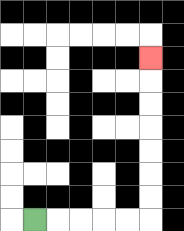{'start': '[1, 9]', 'end': '[6, 2]', 'path_directions': 'R,R,R,R,R,U,U,U,U,U,U,U', 'path_coordinates': '[[1, 9], [2, 9], [3, 9], [4, 9], [5, 9], [6, 9], [6, 8], [6, 7], [6, 6], [6, 5], [6, 4], [6, 3], [6, 2]]'}